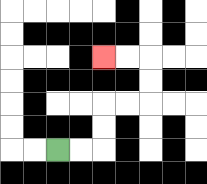{'start': '[2, 6]', 'end': '[4, 2]', 'path_directions': 'R,R,U,U,R,R,U,U,L,L', 'path_coordinates': '[[2, 6], [3, 6], [4, 6], [4, 5], [4, 4], [5, 4], [6, 4], [6, 3], [6, 2], [5, 2], [4, 2]]'}